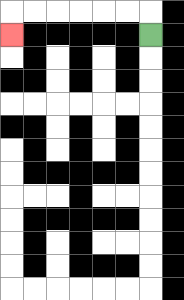{'start': '[6, 1]', 'end': '[0, 1]', 'path_directions': 'U,L,L,L,L,L,L,D', 'path_coordinates': '[[6, 1], [6, 0], [5, 0], [4, 0], [3, 0], [2, 0], [1, 0], [0, 0], [0, 1]]'}